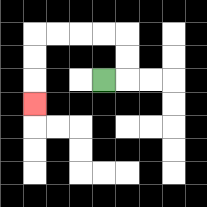{'start': '[4, 3]', 'end': '[1, 4]', 'path_directions': 'R,U,U,L,L,L,L,D,D,D', 'path_coordinates': '[[4, 3], [5, 3], [5, 2], [5, 1], [4, 1], [3, 1], [2, 1], [1, 1], [1, 2], [1, 3], [1, 4]]'}